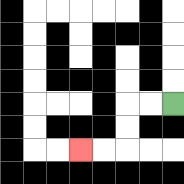{'start': '[7, 4]', 'end': '[3, 6]', 'path_directions': 'L,L,D,D,L,L', 'path_coordinates': '[[7, 4], [6, 4], [5, 4], [5, 5], [5, 6], [4, 6], [3, 6]]'}